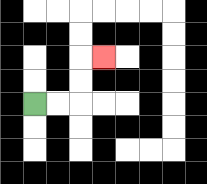{'start': '[1, 4]', 'end': '[4, 2]', 'path_directions': 'R,R,U,U,R', 'path_coordinates': '[[1, 4], [2, 4], [3, 4], [3, 3], [3, 2], [4, 2]]'}